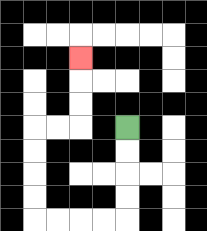{'start': '[5, 5]', 'end': '[3, 2]', 'path_directions': 'D,D,D,D,L,L,L,L,U,U,U,U,R,R,U,U,U', 'path_coordinates': '[[5, 5], [5, 6], [5, 7], [5, 8], [5, 9], [4, 9], [3, 9], [2, 9], [1, 9], [1, 8], [1, 7], [1, 6], [1, 5], [2, 5], [3, 5], [3, 4], [3, 3], [3, 2]]'}